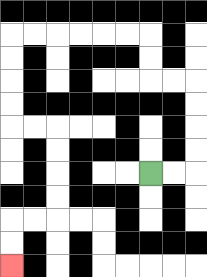{'start': '[6, 7]', 'end': '[0, 11]', 'path_directions': 'R,R,U,U,U,U,L,L,U,U,L,L,L,L,L,L,D,D,D,D,R,R,D,D,D,D,L,L,D,D', 'path_coordinates': '[[6, 7], [7, 7], [8, 7], [8, 6], [8, 5], [8, 4], [8, 3], [7, 3], [6, 3], [6, 2], [6, 1], [5, 1], [4, 1], [3, 1], [2, 1], [1, 1], [0, 1], [0, 2], [0, 3], [0, 4], [0, 5], [1, 5], [2, 5], [2, 6], [2, 7], [2, 8], [2, 9], [1, 9], [0, 9], [0, 10], [0, 11]]'}